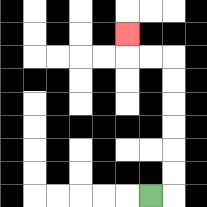{'start': '[6, 8]', 'end': '[5, 1]', 'path_directions': 'R,U,U,U,U,U,U,L,L,U', 'path_coordinates': '[[6, 8], [7, 8], [7, 7], [7, 6], [7, 5], [7, 4], [7, 3], [7, 2], [6, 2], [5, 2], [5, 1]]'}